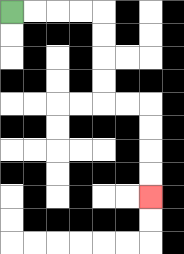{'start': '[0, 0]', 'end': '[6, 8]', 'path_directions': 'R,R,R,R,D,D,D,D,R,R,D,D,D,D', 'path_coordinates': '[[0, 0], [1, 0], [2, 0], [3, 0], [4, 0], [4, 1], [4, 2], [4, 3], [4, 4], [5, 4], [6, 4], [6, 5], [6, 6], [6, 7], [6, 8]]'}